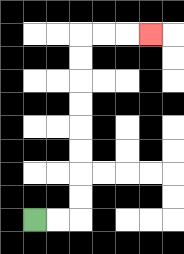{'start': '[1, 9]', 'end': '[6, 1]', 'path_directions': 'R,R,U,U,U,U,U,U,U,U,R,R,R', 'path_coordinates': '[[1, 9], [2, 9], [3, 9], [3, 8], [3, 7], [3, 6], [3, 5], [3, 4], [3, 3], [3, 2], [3, 1], [4, 1], [5, 1], [6, 1]]'}